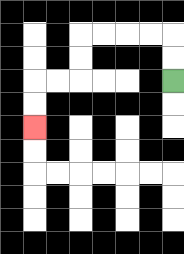{'start': '[7, 3]', 'end': '[1, 5]', 'path_directions': 'U,U,L,L,L,L,D,D,L,L,D,D', 'path_coordinates': '[[7, 3], [7, 2], [7, 1], [6, 1], [5, 1], [4, 1], [3, 1], [3, 2], [3, 3], [2, 3], [1, 3], [1, 4], [1, 5]]'}